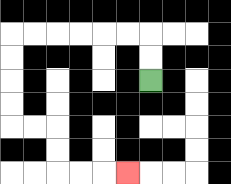{'start': '[6, 3]', 'end': '[5, 7]', 'path_directions': 'U,U,L,L,L,L,L,L,D,D,D,D,R,R,D,D,R,R,R', 'path_coordinates': '[[6, 3], [6, 2], [6, 1], [5, 1], [4, 1], [3, 1], [2, 1], [1, 1], [0, 1], [0, 2], [0, 3], [0, 4], [0, 5], [1, 5], [2, 5], [2, 6], [2, 7], [3, 7], [4, 7], [5, 7]]'}